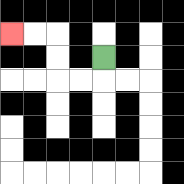{'start': '[4, 2]', 'end': '[0, 1]', 'path_directions': 'D,L,L,U,U,L,L', 'path_coordinates': '[[4, 2], [4, 3], [3, 3], [2, 3], [2, 2], [2, 1], [1, 1], [0, 1]]'}